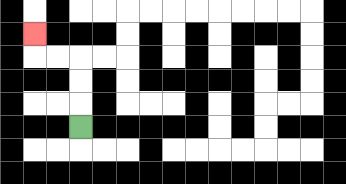{'start': '[3, 5]', 'end': '[1, 1]', 'path_directions': 'U,U,U,L,L,U', 'path_coordinates': '[[3, 5], [3, 4], [3, 3], [3, 2], [2, 2], [1, 2], [1, 1]]'}